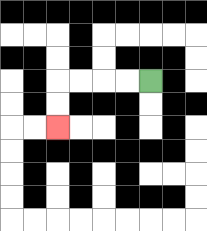{'start': '[6, 3]', 'end': '[2, 5]', 'path_directions': 'L,L,L,L,D,D', 'path_coordinates': '[[6, 3], [5, 3], [4, 3], [3, 3], [2, 3], [2, 4], [2, 5]]'}